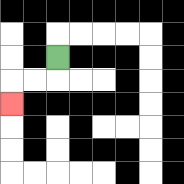{'start': '[2, 2]', 'end': '[0, 4]', 'path_directions': 'D,L,L,D', 'path_coordinates': '[[2, 2], [2, 3], [1, 3], [0, 3], [0, 4]]'}